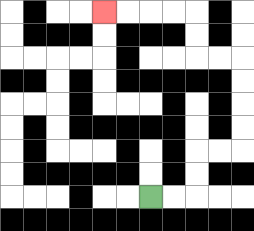{'start': '[6, 8]', 'end': '[4, 0]', 'path_directions': 'R,R,U,U,R,R,U,U,U,U,L,L,U,U,L,L,L,L', 'path_coordinates': '[[6, 8], [7, 8], [8, 8], [8, 7], [8, 6], [9, 6], [10, 6], [10, 5], [10, 4], [10, 3], [10, 2], [9, 2], [8, 2], [8, 1], [8, 0], [7, 0], [6, 0], [5, 0], [4, 0]]'}